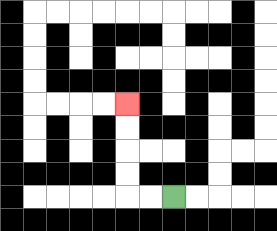{'start': '[7, 8]', 'end': '[5, 4]', 'path_directions': 'L,L,U,U,U,U', 'path_coordinates': '[[7, 8], [6, 8], [5, 8], [5, 7], [5, 6], [5, 5], [5, 4]]'}